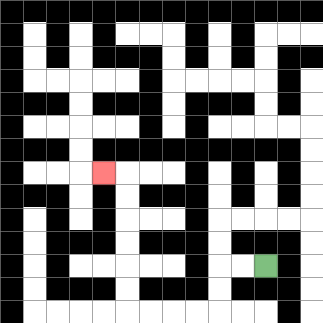{'start': '[11, 11]', 'end': '[4, 7]', 'path_directions': 'L,L,D,D,L,L,L,L,U,U,U,U,U,U,L', 'path_coordinates': '[[11, 11], [10, 11], [9, 11], [9, 12], [9, 13], [8, 13], [7, 13], [6, 13], [5, 13], [5, 12], [5, 11], [5, 10], [5, 9], [5, 8], [5, 7], [4, 7]]'}